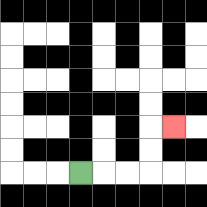{'start': '[3, 7]', 'end': '[7, 5]', 'path_directions': 'R,R,R,U,U,R', 'path_coordinates': '[[3, 7], [4, 7], [5, 7], [6, 7], [6, 6], [6, 5], [7, 5]]'}